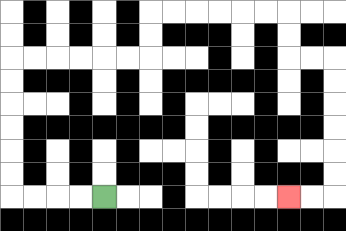{'start': '[4, 8]', 'end': '[12, 8]', 'path_directions': 'L,L,L,L,U,U,U,U,U,U,R,R,R,R,R,R,U,U,R,R,R,R,R,R,D,D,R,R,D,D,D,D,D,D,L,L', 'path_coordinates': '[[4, 8], [3, 8], [2, 8], [1, 8], [0, 8], [0, 7], [0, 6], [0, 5], [0, 4], [0, 3], [0, 2], [1, 2], [2, 2], [3, 2], [4, 2], [5, 2], [6, 2], [6, 1], [6, 0], [7, 0], [8, 0], [9, 0], [10, 0], [11, 0], [12, 0], [12, 1], [12, 2], [13, 2], [14, 2], [14, 3], [14, 4], [14, 5], [14, 6], [14, 7], [14, 8], [13, 8], [12, 8]]'}